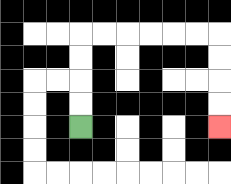{'start': '[3, 5]', 'end': '[9, 5]', 'path_directions': 'U,U,U,U,R,R,R,R,R,R,D,D,D,D', 'path_coordinates': '[[3, 5], [3, 4], [3, 3], [3, 2], [3, 1], [4, 1], [5, 1], [6, 1], [7, 1], [8, 1], [9, 1], [9, 2], [9, 3], [9, 4], [9, 5]]'}